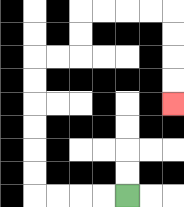{'start': '[5, 8]', 'end': '[7, 4]', 'path_directions': 'L,L,L,L,U,U,U,U,U,U,R,R,U,U,R,R,R,R,D,D,D,D', 'path_coordinates': '[[5, 8], [4, 8], [3, 8], [2, 8], [1, 8], [1, 7], [1, 6], [1, 5], [1, 4], [1, 3], [1, 2], [2, 2], [3, 2], [3, 1], [3, 0], [4, 0], [5, 0], [6, 0], [7, 0], [7, 1], [7, 2], [7, 3], [7, 4]]'}